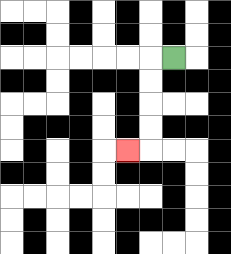{'start': '[7, 2]', 'end': '[5, 6]', 'path_directions': 'L,D,D,D,D,L', 'path_coordinates': '[[7, 2], [6, 2], [6, 3], [6, 4], [6, 5], [6, 6], [5, 6]]'}